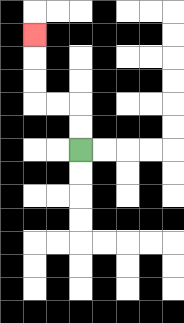{'start': '[3, 6]', 'end': '[1, 1]', 'path_directions': 'U,U,L,L,U,U,U', 'path_coordinates': '[[3, 6], [3, 5], [3, 4], [2, 4], [1, 4], [1, 3], [1, 2], [1, 1]]'}